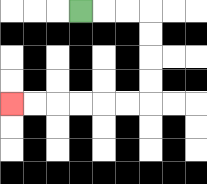{'start': '[3, 0]', 'end': '[0, 4]', 'path_directions': 'R,R,R,D,D,D,D,L,L,L,L,L,L', 'path_coordinates': '[[3, 0], [4, 0], [5, 0], [6, 0], [6, 1], [6, 2], [6, 3], [6, 4], [5, 4], [4, 4], [3, 4], [2, 4], [1, 4], [0, 4]]'}